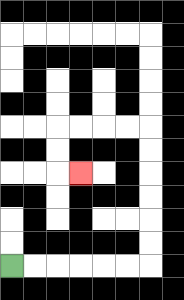{'start': '[0, 11]', 'end': '[3, 7]', 'path_directions': 'R,R,R,R,R,R,U,U,U,U,U,U,L,L,L,L,D,D,R', 'path_coordinates': '[[0, 11], [1, 11], [2, 11], [3, 11], [4, 11], [5, 11], [6, 11], [6, 10], [6, 9], [6, 8], [6, 7], [6, 6], [6, 5], [5, 5], [4, 5], [3, 5], [2, 5], [2, 6], [2, 7], [3, 7]]'}